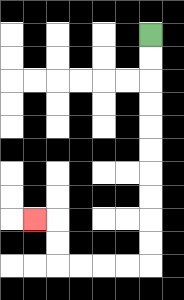{'start': '[6, 1]', 'end': '[1, 9]', 'path_directions': 'D,D,D,D,D,D,D,D,D,D,L,L,L,L,U,U,L', 'path_coordinates': '[[6, 1], [6, 2], [6, 3], [6, 4], [6, 5], [6, 6], [6, 7], [6, 8], [6, 9], [6, 10], [6, 11], [5, 11], [4, 11], [3, 11], [2, 11], [2, 10], [2, 9], [1, 9]]'}